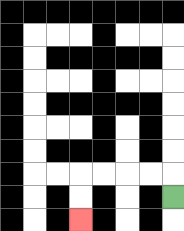{'start': '[7, 8]', 'end': '[3, 9]', 'path_directions': 'U,L,L,L,L,D,D', 'path_coordinates': '[[7, 8], [7, 7], [6, 7], [5, 7], [4, 7], [3, 7], [3, 8], [3, 9]]'}